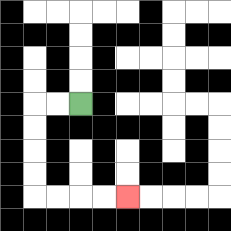{'start': '[3, 4]', 'end': '[5, 8]', 'path_directions': 'L,L,D,D,D,D,R,R,R,R', 'path_coordinates': '[[3, 4], [2, 4], [1, 4], [1, 5], [1, 6], [1, 7], [1, 8], [2, 8], [3, 8], [4, 8], [5, 8]]'}